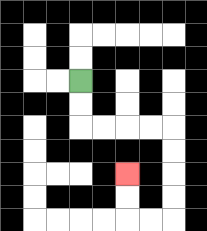{'start': '[3, 3]', 'end': '[5, 7]', 'path_directions': 'D,D,R,R,R,R,D,D,D,D,L,L,U,U', 'path_coordinates': '[[3, 3], [3, 4], [3, 5], [4, 5], [5, 5], [6, 5], [7, 5], [7, 6], [7, 7], [7, 8], [7, 9], [6, 9], [5, 9], [5, 8], [5, 7]]'}